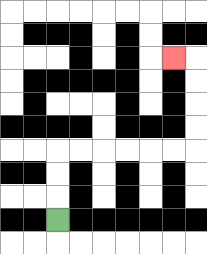{'start': '[2, 9]', 'end': '[7, 2]', 'path_directions': 'U,U,U,R,R,R,R,R,R,U,U,U,U,L', 'path_coordinates': '[[2, 9], [2, 8], [2, 7], [2, 6], [3, 6], [4, 6], [5, 6], [6, 6], [7, 6], [8, 6], [8, 5], [8, 4], [8, 3], [8, 2], [7, 2]]'}